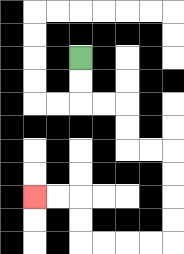{'start': '[3, 2]', 'end': '[1, 8]', 'path_directions': 'D,D,R,R,D,D,R,R,D,D,D,D,L,L,L,L,U,U,L,L', 'path_coordinates': '[[3, 2], [3, 3], [3, 4], [4, 4], [5, 4], [5, 5], [5, 6], [6, 6], [7, 6], [7, 7], [7, 8], [7, 9], [7, 10], [6, 10], [5, 10], [4, 10], [3, 10], [3, 9], [3, 8], [2, 8], [1, 8]]'}